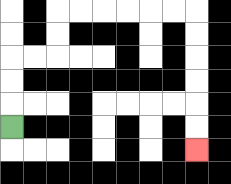{'start': '[0, 5]', 'end': '[8, 6]', 'path_directions': 'U,U,U,R,R,U,U,R,R,R,R,R,R,D,D,D,D,D,D', 'path_coordinates': '[[0, 5], [0, 4], [0, 3], [0, 2], [1, 2], [2, 2], [2, 1], [2, 0], [3, 0], [4, 0], [5, 0], [6, 0], [7, 0], [8, 0], [8, 1], [8, 2], [8, 3], [8, 4], [8, 5], [8, 6]]'}